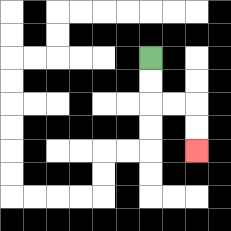{'start': '[6, 2]', 'end': '[8, 6]', 'path_directions': 'D,D,R,R,D,D', 'path_coordinates': '[[6, 2], [6, 3], [6, 4], [7, 4], [8, 4], [8, 5], [8, 6]]'}